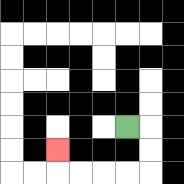{'start': '[5, 5]', 'end': '[2, 6]', 'path_directions': 'R,D,D,L,L,L,L,U', 'path_coordinates': '[[5, 5], [6, 5], [6, 6], [6, 7], [5, 7], [4, 7], [3, 7], [2, 7], [2, 6]]'}